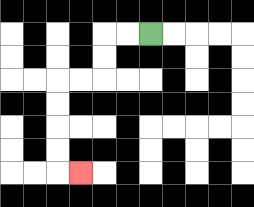{'start': '[6, 1]', 'end': '[3, 7]', 'path_directions': 'L,L,D,D,L,L,D,D,D,D,R', 'path_coordinates': '[[6, 1], [5, 1], [4, 1], [4, 2], [4, 3], [3, 3], [2, 3], [2, 4], [2, 5], [2, 6], [2, 7], [3, 7]]'}